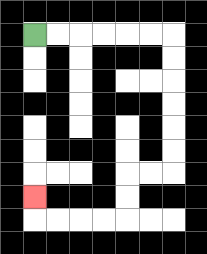{'start': '[1, 1]', 'end': '[1, 8]', 'path_directions': 'R,R,R,R,R,R,D,D,D,D,D,D,L,L,D,D,L,L,L,L,U', 'path_coordinates': '[[1, 1], [2, 1], [3, 1], [4, 1], [5, 1], [6, 1], [7, 1], [7, 2], [7, 3], [7, 4], [7, 5], [7, 6], [7, 7], [6, 7], [5, 7], [5, 8], [5, 9], [4, 9], [3, 9], [2, 9], [1, 9], [1, 8]]'}